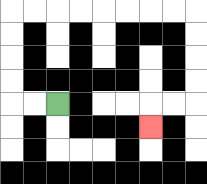{'start': '[2, 4]', 'end': '[6, 5]', 'path_directions': 'L,L,U,U,U,U,R,R,R,R,R,R,R,R,D,D,D,D,L,L,D', 'path_coordinates': '[[2, 4], [1, 4], [0, 4], [0, 3], [0, 2], [0, 1], [0, 0], [1, 0], [2, 0], [3, 0], [4, 0], [5, 0], [6, 0], [7, 0], [8, 0], [8, 1], [8, 2], [8, 3], [8, 4], [7, 4], [6, 4], [6, 5]]'}